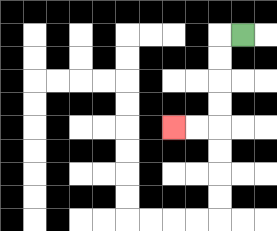{'start': '[10, 1]', 'end': '[7, 5]', 'path_directions': 'L,D,D,D,D,L,L', 'path_coordinates': '[[10, 1], [9, 1], [9, 2], [9, 3], [9, 4], [9, 5], [8, 5], [7, 5]]'}